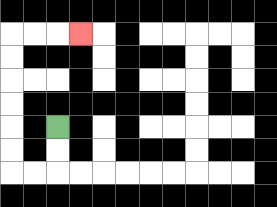{'start': '[2, 5]', 'end': '[3, 1]', 'path_directions': 'D,D,L,L,U,U,U,U,U,U,R,R,R', 'path_coordinates': '[[2, 5], [2, 6], [2, 7], [1, 7], [0, 7], [0, 6], [0, 5], [0, 4], [0, 3], [0, 2], [0, 1], [1, 1], [2, 1], [3, 1]]'}